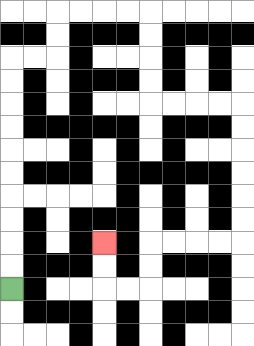{'start': '[0, 12]', 'end': '[4, 10]', 'path_directions': 'U,U,U,U,U,U,U,U,U,U,R,R,U,U,R,R,R,R,D,D,D,D,R,R,R,R,D,D,D,D,D,D,L,L,L,L,D,D,L,L,U,U', 'path_coordinates': '[[0, 12], [0, 11], [0, 10], [0, 9], [0, 8], [0, 7], [0, 6], [0, 5], [0, 4], [0, 3], [0, 2], [1, 2], [2, 2], [2, 1], [2, 0], [3, 0], [4, 0], [5, 0], [6, 0], [6, 1], [6, 2], [6, 3], [6, 4], [7, 4], [8, 4], [9, 4], [10, 4], [10, 5], [10, 6], [10, 7], [10, 8], [10, 9], [10, 10], [9, 10], [8, 10], [7, 10], [6, 10], [6, 11], [6, 12], [5, 12], [4, 12], [4, 11], [4, 10]]'}